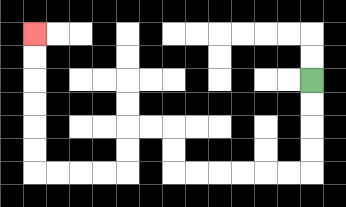{'start': '[13, 3]', 'end': '[1, 1]', 'path_directions': 'D,D,D,D,L,L,L,L,L,L,U,U,L,L,D,D,L,L,L,L,U,U,U,U,U,U', 'path_coordinates': '[[13, 3], [13, 4], [13, 5], [13, 6], [13, 7], [12, 7], [11, 7], [10, 7], [9, 7], [8, 7], [7, 7], [7, 6], [7, 5], [6, 5], [5, 5], [5, 6], [5, 7], [4, 7], [3, 7], [2, 7], [1, 7], [1, 6], [1, 5], [1, 4], [1, 3], [1, 2], [1, 1]]'}